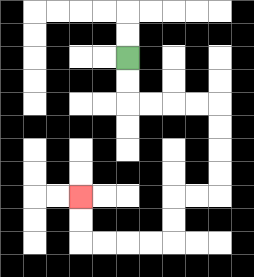{'start': '[5, 2]', 'end': '[3, 8]', 'path_directions': 'D,D,R,R,R,R,D,D,D,D,L,L,D,D,L,L,L,L,U,U', 'path_coordinates': '[[5, 2], [5, 3], [5, 4], [6, 4], [7, 4], [8, 4], [9, 4], [9, 5], [9, 6], [9, 7], [9, 8], [8, 8], [7, 8], [7, 9], [7, 10], [6, 10], [5, 10], [4, 10], [3, 10], [3, 9], [3, 8]]'}